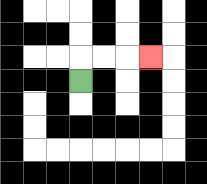{'start': '[3, 3]', 'end': '[6, 2]', 'path_directions': 'U,R,R,R', 'path_coordinates': '[[3, 3], [3, 2], [4, 2], [5, 2], [6, 2]]'}